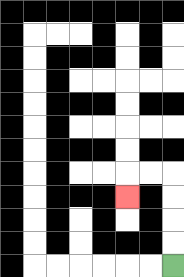{'start': '[7, 11]', 'end': '[5, 8]', 'path_directions': 'U,U,U,U,L,L,D', 'path_coordinates': '[[7, 11], [7, 10], [7, 9], [7, 8], [7, 7], [6, 7], [5, 7], [5, 8]]'}